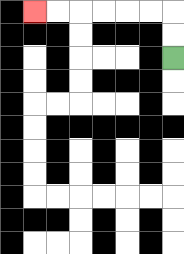{'start': '[7, 2]', 'end': '[1, 0]', 'path_directions': 'U,U,L,L,L,L,L,L', 'path_coordinates': '[[7, 2], [7, 1], [7, 0], [6, 0], [5, 0], [4, 0], [3, 0], [2, 0], [1, 0]]'}